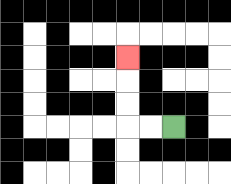{'start': '[7, 5]', 'end': '[5, 2]', 'path_directions': 'L,L,U,U,U', 'path_coordinates': '[[7, 5], [6, 5], [5, 5], [5, 4], [5, 3], [5, 2]]'}